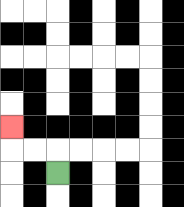{'start': '[2, 7]', 'end': '[0, 5]', 'path_directions': 'U,L,L,U', 'path_coordinates': '[[2, 7], [2, 6], [1, 6], [0, 6], [0, 5]]'}